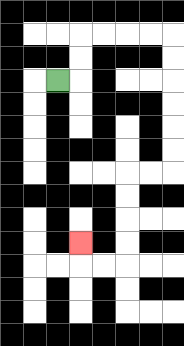{'start': '[2, 3]', 'end': '[3, 10]', 'path_directions': 'R,U,U,R,R,R,R,D,D,D,D,D,D,L,L,D,D,D,D,L,L,U', 'path_coordinates': '[[2, 3], [3, 3], [3, 2], [3, 1], [4, 1], [5, 1], [6, 1], [7, 1], [7, 2], [7, 3], [7, 4], [7, 5], [7, 6], [7, 7], [6, 7], [5, 7], [5, 8], [5, 9], [5, 10], [5, 11], [4, 11], [3, 11], [3, 10]]'}